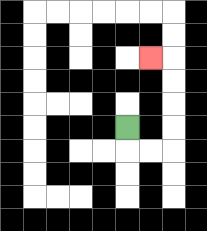{'start': '[5, 5]', 'end': '[6, 2]', 'path_directions': 'D,R,R,U,U,U,U,L', 'path_coordinates': '[[5, 5], [5, 6], [6, 6], [7, 6], [7, 5], [7, 4], [7, 3], [7, 2], [6, 2]]'}